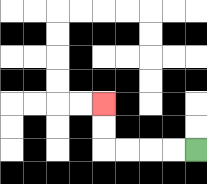{'start': '[8, 6]', 'end': '[4, 4]', 'path_directions': 'L,L,L,L,U,U', 'path_coordinates': '[[8, 6], [7, 6], [6, 6], [5, 6], [4, 6], [4, 5], [4, 4]]'}